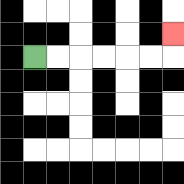{'start': '[1, 2]', 'end': '[7, 1]', 'path_directions': 'R,R,R,R,R,R,U', 'path_coordinates': '[[1, 2], [2, 2], [3, 2], [4, 2], [5, 2], [6, 2], [7, 2], [7, 1]]'}